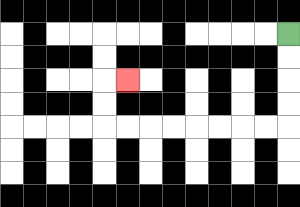{'start': '[12, 1]', 'end': '[5, 3]', 'path_directions': 'D,D,D,D,L,L,L,L,L,L,L,L,U,U,R', 'path_coordinates': '[[12, 1], [12, 2], [12, 3], [12, 4], [12, 5], [11, 5], [10, 5], [9, 5], [8, 5], [7, 5], [6, 5], [5, 5], [4, 5], [4, 4], [4, 3], [5, 3]]'}